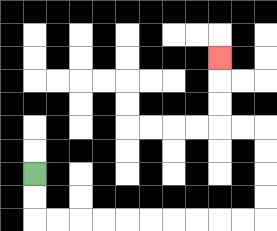{'start': '[1, 7]', 'end': '[9, 2]', 'path_directions': 'D,D,R,R,R,R,R,R,R,R,R,R,U,U,U,U,L,L,U,U,U', 'path_coordinates': '[[1, 7], [1, 8], [1, 9], [2, 9], [3, 9], [4, 9], [5, 9], [6, 9], [7, 9], [8, 9], [9, 9], [10, 9], [11, 9], [11, 8], [11, 7], [11, 6], [11, 5], [10, 5], [9, 5], [9, 4], [9, 3], [9, 2]]'}